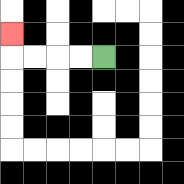{'start': '[4, 2]', 'end': '[0, 1]', 'path_directions': 'L,L,L,L,U', 'path_coordinates': '[[4, 2], [3, 2], [2, 2], [1, 2], [0, 2], [0, 1]]'}